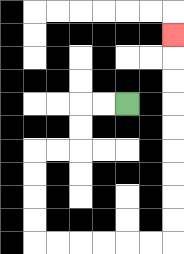{'start': '[5, 4]', 'end': '[7, 1]', 'path_directions': 'L,L,D,D,L,L,D,D,D,D,R,R,R,R,R,R,U,U,U,U,U,U,U,U,U', 'path_coordinates': '[[5, 4], [4, 4], [3, 4], [3, 5], [3, 6], [2, 6], [1, 6], [1, 7], [1, 8], [1, 9], [1, 10], [2, 10], [3, 10], [4, 10], [5, 10], [6, 10], [7, 10], [7, 9], [7, 8], [7, 7], [7, 6], [7, 5], [7, 4], [7, 3], [7, 2], [7, 1]]'}